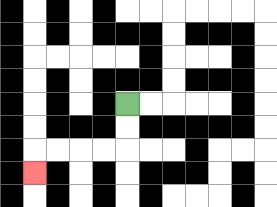{'start': '[5, 4]', 'end': '[1, 7]', 'path_directions': 'D,D,L,L,L,L,D', 'path_coordinates': '[[5, 4], [5, 5], [5, 6], [4, 6], [3, 6], [2, 6], [1, 6], [1, 7]]'}